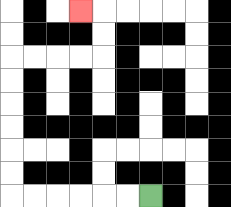{'start': '[6, 8]', 'end': '[3, 0]', 'path_directions': 'L,L,L,L,L,L,U,U,U,U,U,U,R,R,R,R,U,U,L', 'path_coordinates': '[[6, 8], [5, 8], [4, 8], [3, 8], [2, 8], [1, 8], [0, 8], [0, 7], [0, 6], [0, 5], [0, 4], [0, 3], [0, 2], [1, 2], [2, 2], [3, 2], [4, 2], [4, 1], [4, 0], [3, 0]]'}